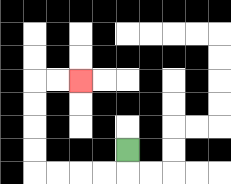{'start': '[5, 6]', 'end': '[3, 3]', 'path_directions': 'D,L,L,L,L,U,U,U,U,R,R', 'path_coordinates': '[[5, 6], [5, 7], [4, 7], [3, 7], [2, 7], [1, 7], [1, 6], [1, 5], [1, 4], [1, 3], [2, 3], [3, 3]]'}